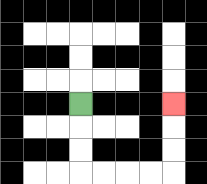{'start': '[3, 4]', 'end': '[7, 4]', 'path_directions': 'D,D,D,R,R,R,R,U,U,U', 'path_coordinates': '[[3, 4], [3, 5], [3, 6], [3, 7], [4, 7], [5, 7], [6, 7], [7, 7], [7, 6], [7, 5], [7, 4]]'}